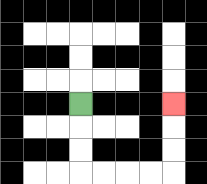{'start': '[3, 4]', 'end': '[7, 4]', 'path_directions': 'D,D,D,R,R,R,R,U,U,U', 'path_coordinates': '[[3, 4], [3, 5], [3, 6], [3, 7], [4, 7], [5, 7], [6, 7], [7, 7], [7, 6], [7, 5], [7, 4]]'}